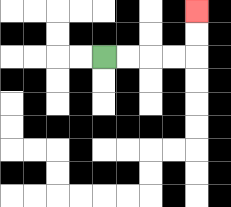{'start': '[4, 2]', 'end': '[8, 0]', 'path_directions': 'R,R,R,R,U,U', 'path_coordinates': '[[4, 2], [5, 2], [6, 2], [7, 2], [8, 2], [8, 1], [8, 0]]'}